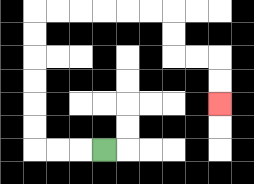{'start': '[4, 6]', 'end': '[9, 4]', 'path_directions': 'L,L,L,U,U,U,U,U,U,R,R,R,R,R,R,D,D,R,R,D,D', 'path_coordinates': '[[4, 6], [3, 6], [2, 6], [1, 6], [1, 5], [1, 4], [1, 3], [1, 2], [1, 1], [1, 0], [2, 0], [3, 0], [4, 0], [5, 0], [6, 0], [7, 0], [7, 1], [7, 2], [8, 2], [9, 2], [9, 3], [9, 4]]'}